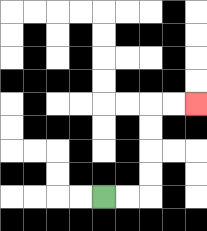{'start': '[4, 8]', 'end': '[8, 4]', 'path_directions': 'R,R,U,U,U,U,R,R', 'path_coordinates': '[[4, 8], [5, 8], [6, 8], [6, 7], [6, 6], [6, 5], [6, 4], [7, 4], [8, 4]]'}